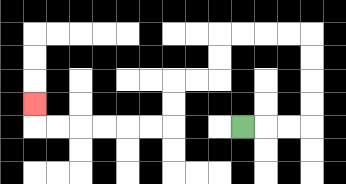{'start': '[10, 5]', 'end': '[1, 4]', 'path_directions': 'R,R,R,U,U,U,U,L,L,L,L,D,D,L,L,D,D,L,L,L,L,L,L,U', 'path_coordinates': '[[10, 5], [11, 5], [12, 5], [13, 5], [13, 4], [13, 3], [13, 2], [13, 1], [12, 1], [11, 1], [10, 1], [9, 1], [9, 2], [9, 3], [8, 3], [7, 3], [7, 4], [7, 5], [6, 5], [5, 5], [4, 5], [3, 5], [2, 5], [1, 5], [1, 4]]'}